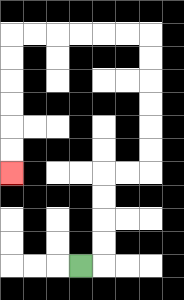{'start': '[3, 11]', 'end': '[0, 7]', 'path_directions': 'R,U,U,U,U,R,R,U,U,U,U,U,U,L,L,L,L,L,L,D,D,D,D,D,D', 'path_coordinates': '[[3, 11], [4, 11], [4, 10], [4, 9], [4, 8], [4, 7], [5, 7], [6, 7], [6, 6], [6, 5], [6, 4], [6, 3], [6, 2], [6, 1], [5, 1], [4, 1], [3, 1], [2, 1], [1, 1], [0, 1], [0, 2], [0, 3], [0, 4], [0, 5], [0, 6], [0, 7]]'}